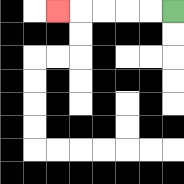{'start': '[7, 0]', 'end': '[2, 0]', 'path_directions': 'L,L,L,L,L', 'path_coordinates': '[[7, 0], [6, 0], [5, 0], [4, 0], [3, 0], [2, 0]]'}